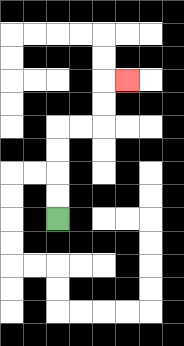{'start': '[2, 9]', 'end': '[5, 3]', 'path_directions': 'U,U,U,U,R,R,U,U,R', 'path_coordinates': '[[2, 9], [2, 8], [2, 7], [2, 6], [2, 5], [3, 5], [4, 5], [4, 4], [4, 3], [5, 3]]'}